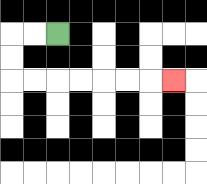{'start': '[2, 1]', 'end': '[7, 3]', 'path_directions': 'L,L,D,D,R,R,R,R,R,R,R', 'path_coordinates': '[[2, 1], [1, 1], [0, 1], [0, 2], [0, 3], [1, 3], [2, 3], [3, 3], [4, 3], [5, 3], [6, 3], [7, 3]]'}